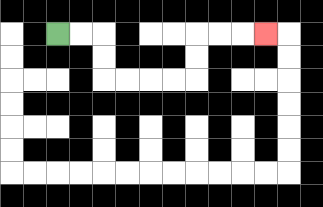{'start': '[2, 1]', 'end': '[11, 1]', 'path_directions': 'R,R,D,D,R,R,R,R,U,U,R,R,R', 'path_coordinates': '[[2, 1], [3, 1], [4, 1], [4, 2], [4, 3], [5, 3], [6, 3], [7, 3], [8, 3], [8, 2], [8, 1], [9, 1], [10, 1], [11, 1]]'}